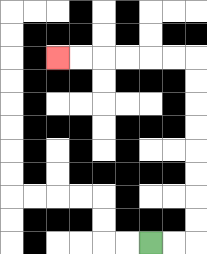{'start': '[6, 10]', 'end': '[2, 2]', 'path_directions': 'R,R,U,U,U,U,U,U,U,U,L,L,L,L,L,L', 'path_coordinates': '[[6, 10], [7, 10], [8, 10], [8, 9], [8, 8], [8, 7], [8, 6], [8, 5], [8, 4], [8, 3], [8, 2], [7, 2], [6, 2], [5, 2], [4, 2], [3, 2], [2, 2]]'}